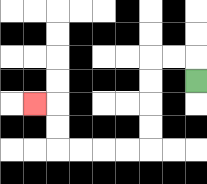{'start': '[8, 3]', 'end': '[1, 4]', 'path_directions': 'U,L,L,D,D,D,D,L,L,L,L,U,U,L', 'path_coordinates': '[[8, 3], [8, 2], [7, 2], [6, 2], [6, 3], [6, 4], [6, 5], [6, 6], [5, 6], [4, 6], [3, 6], [2, 6], [2, 5], [2, 4], [1, 4]]'}